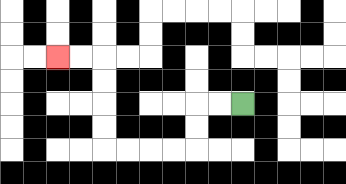{'start': '[10, 4]', 'end': '[2, 2]', 'path_directions': 'L,L,D,D,L,L,L,L,U,U,U,U,L,L', 'path_coordinates': '[[10, 4], [9, 4], [8, 4], [8, 5], [8, 6], [7, 6], [6, 6], [5, 6], [4, 6], [4, 5], [4, 4], [4, 3], [4, 2], [3, 2], [2, 2]]'}